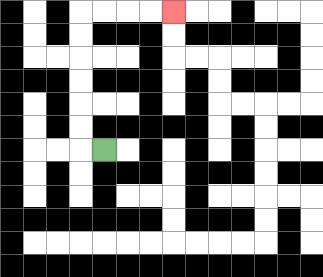{'start': '[4, 6]', 'end': '[7, 0]', 'path_directions': 'L,U,U,U,U,U,U,R,R,R,R', 'path_coordinates': '[[4, 6], [3, 6], [3, 5], [3, 4], [3, 3], [3, 2], [3, 1], [3, 0], [4, 0], [5, 0], [6, 0], [7, 0]]'}